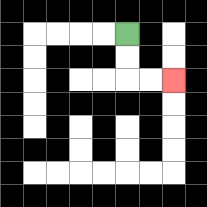{'start': '[5, 1]', 'end': '[7, 3]', 'path_directions': 'D,D,R,R', 'path_coordinates': '[[5, 1], [5, 2], [5, 3], [6, 3], [7, 3]]'}